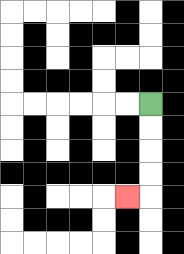{'start': '[6, 4]', 'end': '[5, 8]', 'path_directions': 'D,D,D,D,L', 'path_coordinates': '[[6, 4], [6, 5], [6, 6], [6, 7], [6, 8], [5, 8]]'}